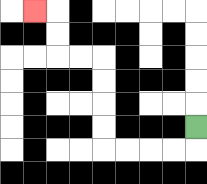{'start': '[8, 5]', 'end': '[1, 0]', 'path_directions': 'D,L,L,L,L,U,U,U,U,L,L,U,U,L', 'path_coordinates': '[[8, 5], [8, 6], [7, 6], [6, 6], [5, 6], [4, 6], [4, 5], [4, 4], [4, 3], [4, 2], [3, 2], [2, 2], [2, 1], [2, 0], [1, 0]]'}